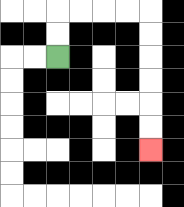{'start': '[2, 2]', 'end': '[6, 6]', 'path_directions': 'U,U,R,R,R,R,D,D,D,D,D,D', 'path_coordinates': '[[2, 2], [2, 1], [2, 0], [3, 0], [4, 0], [5, 0], [6, 0], [6, 1], [6, 2], [6, 3], [6, 4], [6, 5], [6, 6]]'}